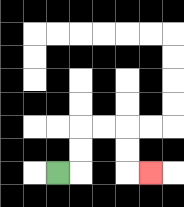{'start': '[2, 7]', 'end': '[6, 7]', 'path_directions': 'R,U,U,R,R,D,D,R', 'path_coordinates': '[[2, 7], [3, 7], [3, 6], [3, 5], [4, 5], [5, 5], [5, 6], [5, 7], [6, 7]]'}